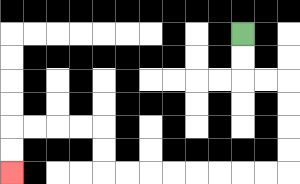{'start': '[10, 1]', 'end': '[0, 7]', 'path_directions': 'D,D,R,R,D,D,D,D,L,L,L,L,L,L,L,L,U,U,L,L,L,L,D,D', 'path_coordinates': '[[10, 1], [10, 2], [10, 3], [11, 3], [12, 3], [12, 4], [12, 5], [12, 6], [12, 7], [11, 7], [10, 7], [9, 7], [8, 7], [7, 7], [6, 7], [5, 7], [4, 7], [4, 6], [4, 5], [3, 5], [2, 5], [1, 5], [0, 5], [0, 6], [0, 7]]'}